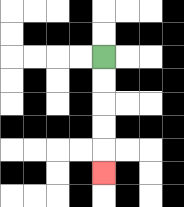{'start': '[4, 2]', 'end': '[4, 7]', 'path_directions': 'D,D,D,D,D', 'path_coordinates': '[[4, 2], [4, 3], [4, 4], [4, 5], [4, 6], [4, 7]]'}